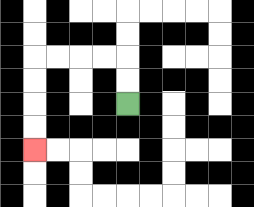{'start': '[5, 4]', 'end': '[1, 6]', 'path_directions': 'U,U,L,L,L,L,D,D,D,D', 'path_coordinates': '[[5, 4], [5, 3], [5, 2], [4, 2], [3, 2], [2, 2], [1, 2], [1, 3], [1, 4], [1, 5], [1, 6]]'}